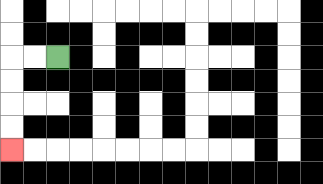{'start': '[2, 2]', 'end': '[0, 6]', 'path_directions': 'L,L,D,D,D,D', 'path_coordinates': '[[2, 2], [1, 2], [0, 2], [0, 3], [0, 4], [0, 5], [0, 6]]'}